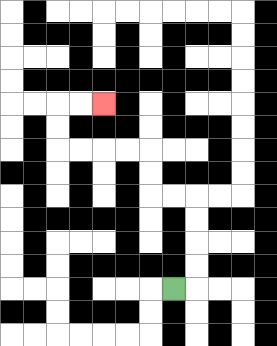{'start': '[7, 12]', 'end': '[4, 4]', 'path_directions': 'R,U,U,U,U,L,L,U,U,L,L,L,L,U,U,R,R', 'path_coordinates': '[[7, 12], [8, 12], [8, 11], [8, 10], [8, 9], [8, 8], [7, 8], [6, 8], [6, 7], [6, 6], [5, 6], [4, 6], [3, 6], [2, 6], [2, 5], [2, 4], [3, 4], [4, 4]]'}